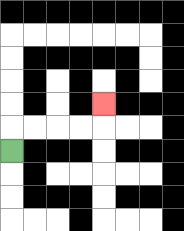{'start': '[0, 6]', 'end': '[4, 4]', 'path_directions': 'U,R,R,R,R,U', 'path_coordinates': '[[0, 6], [0, 5], [1, 5], [2, 5], [3, 5], [4, 5], [4, 4]]'}